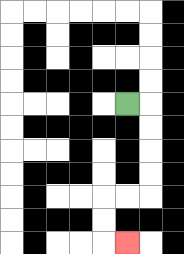{'start': '[5, 4]', 'end': '[5, 10]', 'path_directions': 'R,D,D,D,D,L,L,D,D,R', 'path_coordinates': '[[5, 4], [6, 4], [6, 5], [6, 6], [6, 7], [6, 8], [5, 8], [4, 8], [4, 9], [4, 10], [5, 10]]'}